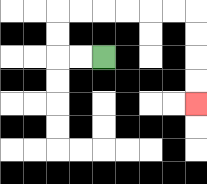{'start': '[4, 2]', 'end': '[8, 4]', 'path_directions': 'L,L,U,U,R,R,R,R,R,R,D,D,D,D', 'path_coordinates': '[[4, 2], [3, 2], [2, 2], [2, 1], [2, 0], [3, 0], [4, 0], [5, 0], [6, 0], [7, 0], [8, 0], [8, 1], [8, 2], [8, 3], [8, 4]]'}